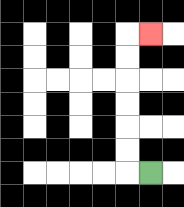{'start': '[6, 7]', 'end': '[6, 1]', 'path_directions': 'L,U,U,U,U,U,U,R', 'path_coordinates': '[[6, 7], [5, 7], [5, 6], [5, 5], [5, 4], [5, 3], [5, 2], [5, 1], [6, 1]]'}